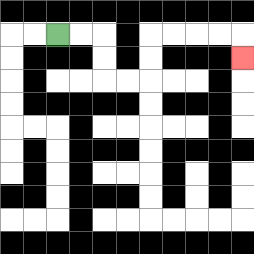{'start': '[2, 1]', 'end': '[10, 2]', 'path_directions': 'R,R,D,D,R,R,U,U,R,R,R,R,D', 'path_coordinates': '[[2, 1], [3, 1], [4, 1], [4, 2], [4, 3], [5, 3], [6, 3], [6, 2], [6, 1], [7, 1], [8, 1], [9, 1], [10, 1], [10, 2]]'}